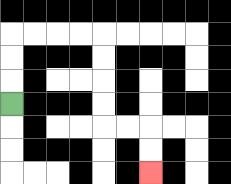{'start': '[0, 4]', 'end': '[6, 7]', 'path_directions': 'U,U,U,R,R,R,R,D,D,D,D,R,R,D,D', 'path_coordinates': '[[0, 4], [0, 3], [0, 2], [0, 1], [1, 1], [2, 1], [3, 1], [4, 1], [4, 2], [4, 3], [4, 4], [4, 5], [5, 5], [6, 5], [6, 6], [6, 7]]'}